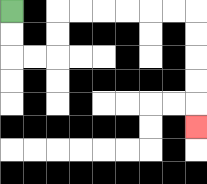{'start': '[0, 0]', 'end': '[8, 5]', 'path_directions': 'D,D,R,R,U,U,R,R,R,R,R,R,D,D,D,D,D', 'path_coordinates': '[[0, 0], [0, 1], [0, 2], [1, 2], [2, 2], [2, 1], [2, 0], [3, 0], [4, 0], [5, 0], [6, 0], [7, 0], [8, 0], [8, 1], [8, 2], [8, 3], [8, 4], [8, 5]]'}